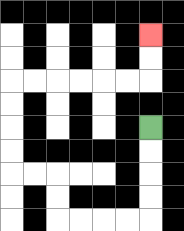{'start': '[6, 5]', 'end': '[6, 1]', 'path_directions': 'D,D,D,D,L,L,L,L,U,U,L,L,U,U,U,U,R,R,R,R,R,R,U,U', 'path_coordinates': '[[6, 5], [6, 6], [6, 7], [6, 8], [6, 9], [5, 9], [4, 9], [3, 9], [2, 9], [2, 8], [2, 7], [1, 7], [0, 7], [0, 6], [0, 5], [0, 4], [0, 3], [1, 3], [2, 3], [3, 3], [4, 3], [5, 3], [6, 3], [6, 2], [6, 1]]'}